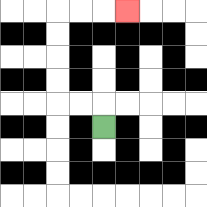{'start': '[4, 5]', 'end': '[5, 0]', 'path_directions': 'U,L,L,U,U,U,U,R,R,R', 'path_coordinates': '[[4, 5], [4, 4], [3, 4], [2, 4], [2, 3], [2, 2], [2, 1], [2, 0], [3, 0], [4, 0], [5, 0]]'}